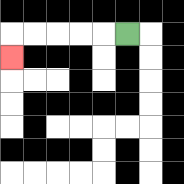{'start': '[5, 1]', 'end': '[0, 2]', 'path_directions': 'L,L,L,L,L,D', 'path_coordinates': '[[5, 1], [4, 1], [3, 1], [2, 1], [1, 1], [0, 1], [0, 2]]'}